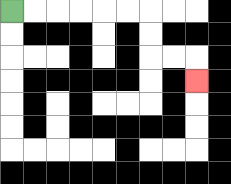{'start': '[0, 0]', 'end': '[8, 3]', 'path_directions': 'R,R,R,R,R,R,D,D,R,R,D', 'path_coordinates': '[[0, 0], [1, 0], [2, 0], [3, 0], [4, 0], [5, 0], [6, 0], [6, 1], [6, 2], [7, 2], [8, 2], [8, 3]]'}